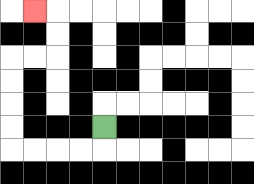{'start': '[4, 5]', 'end': '[1, 0]', 'path_directions': 'D,L,L,L,L,U,U,U,U,R,R,U,U,L', 'path_coordinates': '[[4, 5], [4, 6], [3, 6], [2, 6], [1, 6], [0, 6], [0, 5], [0, 4], [0, 3], [0, 2], [1, 2], [2, 2], [2, 1], [2, 0], [1, 0]]'}